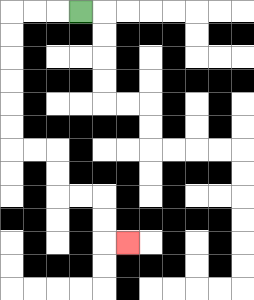{'start': '[3, 0]', 'end': '[5, 10]', 'path_directions': 'L,L,L,D,D,D,D,D,D,R,R,D,D,R,R,D,D,R', 'path_coordinates': '[[3, 0], [2, 0], [1, 0], [0, 0], [0, 1], [0, 2], [0, 3], [0, 4], [0, 5], [0, 6], [1, 6], [2, 6], [2, 7], [2, 8], [3, 8], [4, 8], [4, 9], [4, 10], [5, 10]]'}